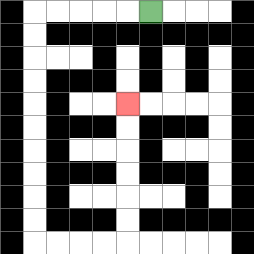{'start': '[6, 0]', 'end': '[5, 4]', 'path_directions': 'L,L,L,L,L,D,D,D,D,D,D,D,D,D,D,R,R,R,R,U,U,U,U,U,U', 'path_coordinates': '[[6, 0], [5, 0], [4, 0], [3, 0], [2, 0], [1, 0], [1, 1], [1, 2], [1, 3], [1, 4], [1, 5], [1, 6], [1, 7], [1, 8], [1, 9], [1, 10], [2, 10], [3, 10], [4, 10], [5, 10], [5, 9], [5, 8], [5, 7], [5, 6], [5, 5], [5, 4]]'}